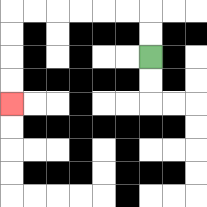{'start': '[6, 2]', 'end': '[0, 4]', 'path_directions': 'U,U,L,L,L,L,L,L,D,D,D,D', 'path_coordinates': '[[6, 2], [6, 1], [6, 0], [5, 0], [4, 0], [3, 0], [2, 0], [1, 0], [0, 0], [0, 1], [0, 2], [0, 3], [0, 4]]'}